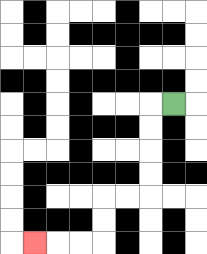{'start': '[7, 4]', 'end': '[1, 10]', 'path_directions': 'L,D,D,D,D,L,L,D,D,L,L,L', 'path_coordinates': '[[7, 4], [6, 4], [6, 5], [6, 6], [6, 7], [6, 8], [5, 8], [4, 8], [4, 9], [4, 10], [3, 10], [2, 10], [1, 10]]'}